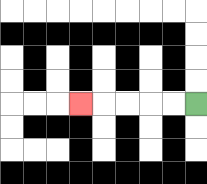{'start': '[8, 4]', 'end': '[3, 4]', 'path_directions': 'L,L,L,L,L', 'path_coordinates': '[[8, 4], [7, 4], [6, 4], [5, 4], [4, 4], [3, 4]]'}